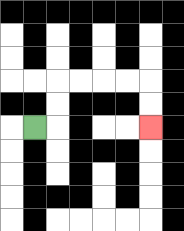{'start': '[1, 5]', 'end': '[6, 5]', 'path_directions': 'R,U,U,R,R,R,R,D,D', 'path_coordinates': '[[1, 5], [2, 5], [2, 4], [2, 3], [3, 3], [4, 3], [5, 3], [6, 3], [6, 4], [6, 5]]'}